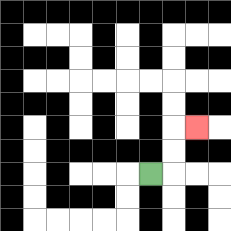{'start': '[6, 7]', 'end': '[8, 5]', 'path_directions': 'R,U,U,R', 'path_coordinates': '[[6, 7], [7, 7], [7, 6], [7, 5], [8, 5]]'}